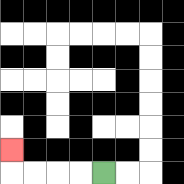{'start': '[4, 7]', 'end': '[0, 6]', 'path_directions': 'L,L,L,L,U', 'path_coordinates': '[[4, 7], [3, 7], [2, 7], [1, 7], [0, 7], [0, 6]]'}